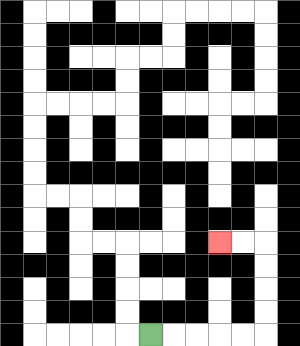{'start': '[6, 14]', 'end': '[9, 10]', 'path_directions': 'R,R,R,R,R,U,U,U,U,L,L', 'path_coordinates': '[[6, 14], [7, 14], [8, 14], [9, 14], [10, 14], [11, 14], [11, 13], [11, 12], [11, 11], [11, 10], [10, 10], [9, 10]]'}